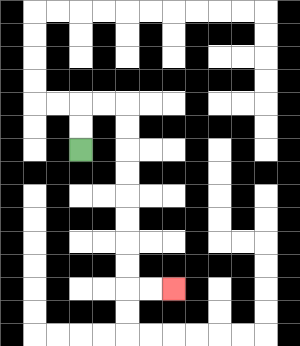{'start': '[3, 6]', 'end': '[7, 12]', 'path_directions': 'U,U,R,R,D,D,D,D,D,D,D,D,R,R', 'path_coordinates': '[[3, 6], [3, 5], [3, 4], [4, 4], [5, 4], [5, 5], [5, 6], [5, 7], [5, 8], [5, 9], [5, 10], [5, 11], [5, 12], [6, 12], [7, 12]]'}